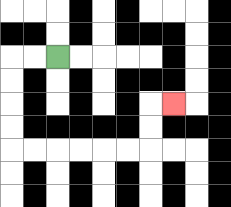{'start': '[2, 2]', 'end': '[7, 4]', 'path_directions': 'L,L,D,D,D,D,R,R,R,R,R,R,U,U,R', 'path_coordinates': '[[2, 2], [1, 2], [0, 2], [0, 3], [0, 4], [0, 5], [0, 6], [1, 6], [2, 6], [3, 6], [4, 6], [5, 6], [6, 6], [6, 5], [6, 4], [7, 4]]'}